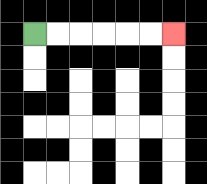{'start': '[1, 1]', 'end': '[7, 1]', 'path_directions': 'R,R,R,R,R,R', 'path_coordinates': '[[1, 1], [2, 1], [3, 1], [4, 1], [5, 1], [6, 1], [7, 1]]'}